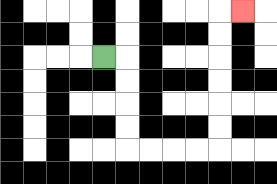{'start': '[4, 2]', 'end': '[10, 0]', 'path_directions': 'R,D,D,D,D,R,R,R,R,U,U,U,U,U,U,R', 'path_coordinates': '[[4, 2], [5, 2], [5, 3], [5, 4], [5, 5], [5, 6], [6, 6], [7, 6], [8, 6], [9, 6], [9, 5], [9, 4], [9, 3], [9, 2], [9, 1], [9, 0], [10, 0]]'}